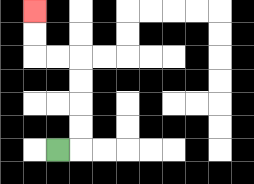{'start': '[2, 6]', 'end': '[1, 0]', 'path_directions': 'R,U,U,U,U,L,L,U,U', 'path_coordinates': '[[2, 6], [3, 6], [3, 5], [3, 4], [3, 3], [3, 2], [2, 2], [1, 2], [1, 1], [1, 0]]'}